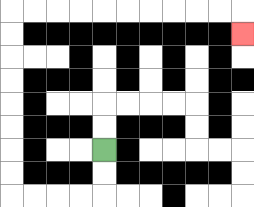{'start': '[4, 6]', 'end': '[10, 1]', 'path_directions': 'D,D,L,L,L,L,U,U,U,U,U,U,U,U,R,R,R,R,R,R,R,R,R,R,D', 'path_coordinates': '[[4, 6], [4, 7], [4, 8], [3, 8], [2, 8], [1, 8], [0, 8], [0, 7], [0, 6], [0, 5], [0, 4], [0, 3], [0, 2], [0, 1], [0, 0], [1, 0], [2, 0], [3, 0], [4, 0], [5, 0], [6, 0], [7, 0], [8, 0], [9, 0], [10, 0], [10, 1]]'}